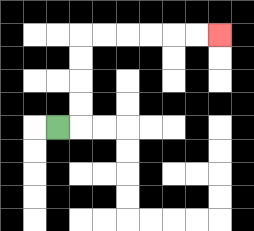{'start': '[2, 5]', 'end': '[9, 1]', 'path_directions': 'R,U,U,U,U,R,R,R,R,R,R', 'path_coordinates': '[[2, 5], [3, 5], [3, 4], [3, 3], [3, 2], [3, 1], [4, 1], [5, 1], [6, 1], [7, 1], [8, 1], [9, 1]]'}